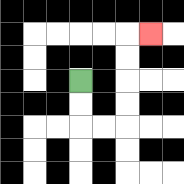{'start': '[3, 3]', 'end': '[6, 1]', 'path_directions': 'D,D,R,R,U,U,U,U,R', 'path_coordinates': '[[3, 3], [3, 4], [3, 5], [4, 5], [5, 5], [5, 4], [5, 3], [5, 2], [5, 1], [6, 1]]'}